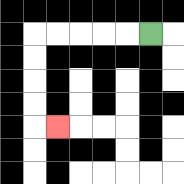{'start': '[6, 1]', 'end': '[2, 5]', 'path_directions': 'L,L,L,L,L,D,D,D,D,R', 'path_coordinates': '[[6, 1], [5, 1], [4, 1], [3, 1], [2, 1], [1, 1], [1, 2], [1, 3], [1, 4], [1, 5], [2, 5]]'}